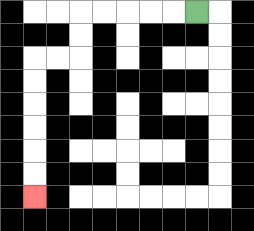{'start': '[8, 0]', 'end': '[1, 8]', 'path_directions': 'L,L,L,L,L,D,D,L,L,D,D,D,D,D,D', 'path_coordinates': '[[8, 0], [7, 0], [6, 0], [5, 0], [4, 0], [3, 0], [3, 1], [3, 2], [2, 2], [1, 2], [1, 3], [1, 4], [1, 5], [1, 6], [1, 7], [1, 8]]'}